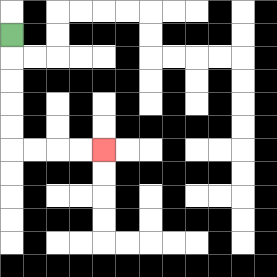{'start': '[0, 1]', 'end': '[4, 6]', 'path_directions': 'D,D,D,D,D,R,R,R,R', 'path_coordinates': '[[0, 1], [0, 2], [0, 3], [0, 4], [0, 5], [0, 6], [1, 6], [2, 6], [3, 6], [4, 6]]'}